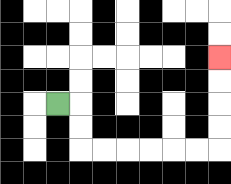{'start': '[2, 4]', 'end': '[9, 2]', 'path_directions': 'R,D,D,R,R,R,R,R,R,U,U,U,U', 'path_coordinates': '[[2, 4], [3, 4], [3, 5], [3, 6], [4, 6], [5, 6], [6, 6], [7, 6], [8, 6], [9, 6], [9, 5], [9, 4], [9, 3], [9, 2]]'}